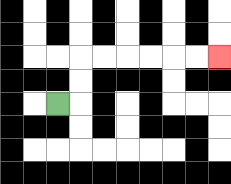{'start': '[2, 4]', 'end': '[9, 2]', 'path_directions': 'R,U,U,R,R,R,R,R,R', 'path_coordinates': '[[2, 4], [3, 4], [3, 3], [3, 2], [4, 2], [5, 2], [6, 2], [7, 2], [8, 2], [9, 2]]'}